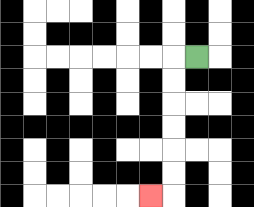{'start': '[8, 2]', 'end': '[6, 8]', 'path_directions': 'L,D,D,D,D,D,D,L', 'path_coordinates': '[[8, 2], [7, 2], [7, 3], [7, 4], [7, 5], [7, 6], [7, 7], [7, 8], [6, 8]]'}